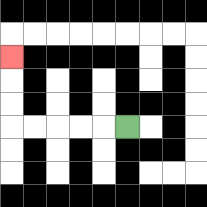{'start': '[5, 5]', 'end': '[0, 2]', 'path_directions': 'L,L,L,L,L,U,U,U', 'path_coordinates': '[[5, 5], [4, 5], [3, 5], [2, 5], [1, 5], [0, 5], [0, 4], [0, 3], [0, 2]]'}